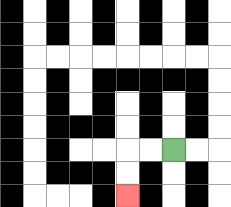{'start': '[7, 6]', 'end': '[5, 8]', 'path_directions': 'L,L,D,D', 'path_coordinates': '[[7, 6], [6, 6], [5, 6], [5, 7], [5, 8]]'}